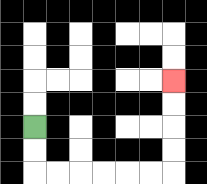{'start': '[1, 5]', 'end': '[7, 3]', 'path_directions': 'D,D,R,R,R,R,R,R,U,U,U,U', 'path_coordinates': '[[1, 5], [1, 6], [1, 7], [2, 7], [3, 7], [4, 7], [5, 7], [6, 7], [7, 7], [7, 6], [7, 5], [7, 4], [7, 3]]'}